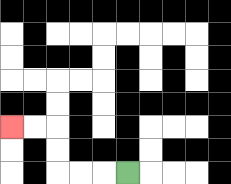{'start': '[5, 7]', 'end': '[0, 5]', 'path_directions': 'L,L,L,U,U,L,L', 'path_coordinates': '[[5, 7], [4, 7], [3, 7], [2, 7], [2, 6], [2, 5], [1, 5], [0, 5]]'}